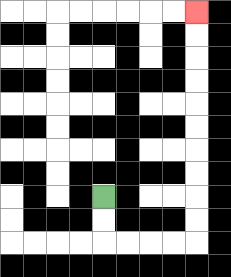{'start': '[4, 8]', 'end': '[8, 0]', 'path_directions': 'D,D,R,R,R,R,U,U,U,U,U,U,U,U,U,U', 'path_coordinates': '[[4, 8], [4, 9], [4, 10], [5, 10], [6, 10], [7, 10], [8, 10], [8, 9], [8, 8], [8, 7], [8, 6], [8, 5], [8, 4], [8, 3], [8, 2], [8, 1], [8, 0]]'}